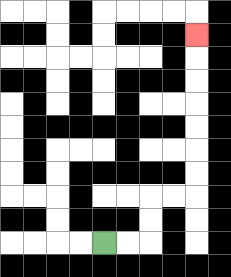{'start': '[4, 10]', 'end': '[8, 1]', 'path_directions': 'R,R,U,U,R,R,U,U,U,U,U,U,U', 'path_coordinates': '[[4, 10], [5, 10], [6, 10], [6, 9], [6, 8], [7, 8], [8, 8], [8, 7], [8, 6], [8, 5], [8, 4], [8, 3], [8, 2], [8, 1]]'}